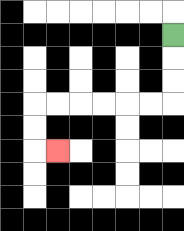{'start': '[7, 1]', 'end': '[2, 6]', 'path_directions': 'D,D,D,L,L,L,L,L,L,D,D,R', 'path_coordinates': '[[7, 1], [7, 2], [7, 3], [7, 4], [6, 4], [5, 4], [4, 4], [3, 4], [2, 4], [1, 4], [1, 5], [1, 6], [2, 6]]'}